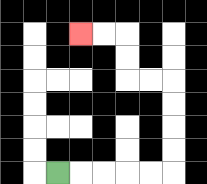{'start': '[2, 7]', 'end': '[3, 1]', 'path_directions': 'R,R,R,R,R,U,U,U,U,L,L,U,U,L,L', 'path_coordinates': '[[2, 7], [3, 7], [4, 7], [5, 7], [6, 7], [7, 7], [7, 6], [7, 5], [7, 4], [7, 3], [6, 3], [5, 3], [5, 2], [5, 1], [4, 1], [3, 1]]'}